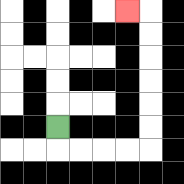{'start': '[2, 5]', 'end': '[5, 0]', 'path_directions': 'D,R,R,R,R,U,U,U,U,U,U,L', 'path_coordinates': '[[2, 5], [2, 6], [3, 6], [4, 6], [5, 6], [6, 6], [6, 5], [6, 4], [6, 3], [6, 2], [6, 1], [6, 0], [5, 0]]'}